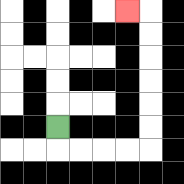{'start': '[2, 5]', 'end': '[5, 0]', 'path_directions': 'D,R,R,R,R,U,U,U,U,U,U,L', 'path_coordinates': '[[2, 5], [2, 6], [3, 6], [4, 6], [5, 6], [6, 6], [6, 5], [6, 4], [6, 3], [6, 2], [6, 1], [6, 0], [5, 0]]'}